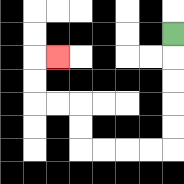{'start': '[7, 1]', 'end': '[2, 2]', 'path_directions': 'D,D,D,D,D,L,L,L,L,U,U,L,L,U,U,R', 'path_coordinates': '[[7, 1], [7, 2], [7, 3], [7, 4], [7, 5], [7, 6], [6, 6], [5, 6], [4, 6], [3, 6], [3, 5], [3, 4], [2, 4], [1, 4], [1, 3], [1, 2], [2, 2]]'}